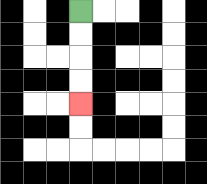{'start': '[3, 0]', 'end': '[3, 4]', 'path_directions': 'D,D,D,D', 'path_coordinates': '[[3, 0], [3, 1], [3, 2], [3, 3], [3, 4]]'}